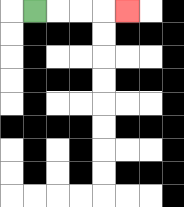{'start': '[1, 0]', 'end': '[5, 0]', 'path_directions': 'R,R,R,R', 'path_coordinates': '[[1, 0], [2, 0], [3, 0], [4, 0], [5, 0]]'}